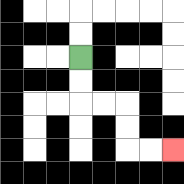{'start': '[3, 2]', 'end': '[7, 6]', 'path_directions': 'D,D,R,R,D,D,R,R', 'path_coordinates': '[[3, 2], [3, 3], [3, 4], [4, 4], [5, 4], [5, 5], [5, 6], [6, 6], [7, 6]]'}